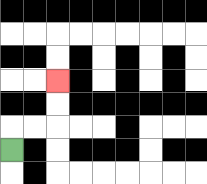{'start': '[0, 6]', 'end': '[2, 3]', 'path_directions': 'U,R,R,U,U', 'path_coordinates': '[[0, 6], [0, 5], [1, 5], [2, 5], [2, 4], [2, 3]]'}